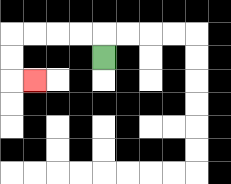{'start': '[4, 2]', 'end': '[1, 3]', 'path_directions': 'U,L,L,L,L,D,D,R', 'path_coordinates': '[[4, 2], [4, 1], [3, 1], [2, 1], [1, 1], [0, 1], [0, 2], [0, 3], [1, 3]]'}